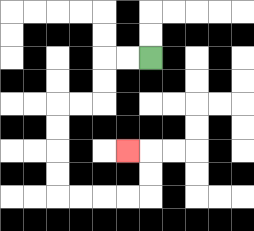{'start': '[6, 2]', 'end': '[5, 6]', 'path_directions': 'L,L,D,D,L,L,D,D,D,D,R,R,R,R,U,U,L', 'path_coordinates': '[[6, 2], [5, 2], [4, 2], [4, 3], [4, 4], [3, 4], [2, 4], [2, 5], [2, 6], [2, 7], [2, 8], [3, 8], [4, 8], [5, 8], [6, 8], [6, 7], [6, 6], [5, 6]]'}